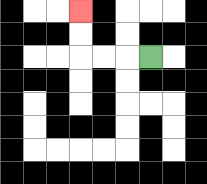{'start': '[6, 2]', 'end': '[3, 0]', 'path_directions': 'L,L,L,U,U', 'path_coordinates': '[[6, 2], [5, 2], [4, 2], [3, 2], [3, 1], [3, 0]]'}